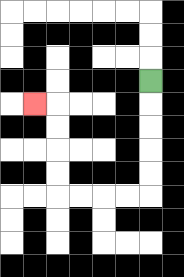{'start': '[6, 3]', 'end': '[1, 4]', 'path_directions': 'D,D,D,D,D,L,L,L,L,U,U,U,U,L', 'path_coordinates': '[[6, 3], [6, 4], [6, 5], [6, 6], [6, 7], [6, 8], [5, 8], [4, 8], [3, 8], [2, 8], [2, 7], [2, 6], [2, 5], [2, 4], [1, 4]]'}